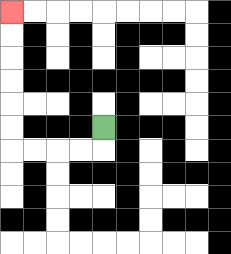{'start': '[4, 5]', 'end': '[0, 0]', 'path_directions': 'D,L,L,L,L,U,U,U,U,U,U', 'path_coordinates': '[[4, 5], [4, 6], [3, 6], [2, 6], [1, 6], [0, 6], [0, 5], [0, 4], [0, 3], [0, 2], [0, 1], [0, 0]]'}